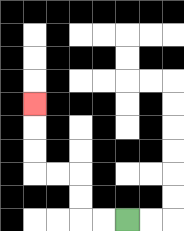{'start': '[5, 9]', 'end': '[1, 4]', 'path_directions': 'L,L,U,U,L,L,U,U,U', 'path_coordinates': '[[5, 9], [4, 9], [3, 9], [3, 8], [3, 7], [2, 7], [1, 7], [1, 6], [1, 5], [1, 4]]'}